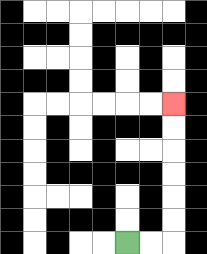{'start': '[5, 10]', 'end': '[7, 4]', 'path_directions': 'R,R,U,U,U,U,U,U', 'path_coordinates': '[[5, 10], [6, 10], [7, 10], [7, 9], [7, 8], [7, 7], [7, 6], [7, 5], [7, 4]]'}